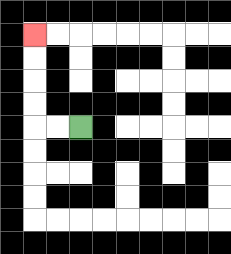{'start': '[3, 5]', 'end': '[1, 1]', 'path_directions': 'L,L,U,U,U,U', 'path_coordinates': '[[3, 5], [2, 5], [1, 5], [1, 4], [1, 3], [1, 2], [1, 1]]'}